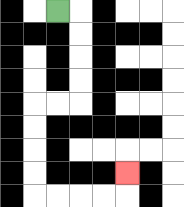{'start': '[2, 0]', 'end': '[5, 7]', 'path_directions': 'R,D,D,D,D,L,L,D,D,D,D,R,R,R,R,U', 'path_coordinates': '[[2, 0], [3, 0], [3, 1], [3, 2], [3, 3], [3, 4], [2, 4], [1, 4], [1, 5], [1, 6], [1, 7], [1, 8], [2, 8], [3, 8], [4, 8], [5, 8], [5, 7]]'}